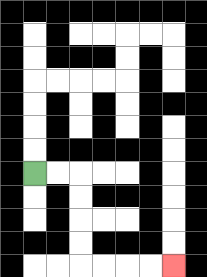{'start': '[1, 7]', 'end': '[7, 11]', 'path_directions': 'R,R,D,D,D,D,R,R,R,R', 'path_coordinates': '[[1, 7], [2, 7], [3, 7], [3, 8], [3, 9], [3, 10], [3, 11], [4, 11], [5, 11], [6, 11], [7, 11]]'}